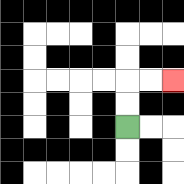{'start': '[5, 5]', 'end': '[7, 3]', 'path_directions': 'U,U,R,R', 'path_coordinates': '[[5, 5], [5, 4], [5, 3], [6, 3], [7, 3]]'}